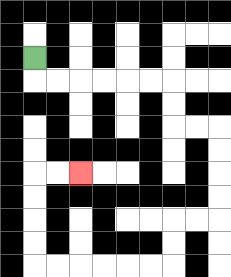{'start': '[1, 2]', 'end': '[3, 7]', 'path_directions': 'D,R,R,R,R,R,R,D,D,R,R,D,D,D,D,L,L,D,D,L,L,L,L,L,L,U,U,U,U,R,R', 'path_coordinates': '[[1, 2], [1, 3], [2, 3], [3, 3], [4, 3], [5, 3], [6, 3], [7, 3], [7, 4], [7, 5], [8, 5], [9, 5], [9, 6], [9, 7], [9, 8], [9, 9], [8, 9], [7, 9], [7, 10], [7, 11], [6, 11], [5, 11], [4, 11], [3, 11], [2, 11], [1, 11], [1, 10], [1, 9], [1, 8], [1, 7], [2, 7], [3, 7]]'}